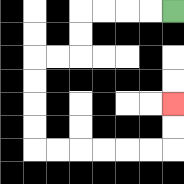{'start': '[7, 0]', 'end': '[7, 4]', 'path_directions': 'L,L,L,L,D,D,L,L,D,D,D,D,R,R,R,R,R,R,U,U', 'path_coordinates': '[[7, 0], [6, 0], [5, 0], [4, 0], [3, 0], [3, 1], [3, 2], [2, 2], [1, 2], [1, 3], [1, 4], [1, 5], [1, 6], [2, 6], [3, 6], [4, 6], [5, 6], [6, 6], [7, 6], [7, 5], [7, 4]]'}